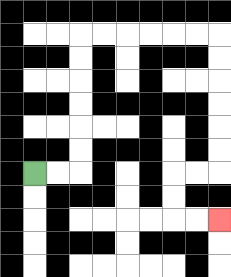{'start': '[1, 7]', 'end': '[9, 9]', 'path_directions': 'R,R,U,U,U,U,U,U,R,R,R,R,R,R,D,D,D,D,D,D,L,L,D,D,R,R', 'path_coordinates': '[[1, 7], [2, 7], [3, 7], [3, 6], [3, 5], [3, 4], [3, 3], [3, 2], [3, 1], [4, 1], [5, 1], [6, 1], [7, 1], [8, 1], [9, 1], [9, 2], [9, 3], [9, 4], [9, 5], [9, 6], [9, 7], [8, 7], [7, 7], [7, 8], [7, 9], [8, 9], [9, 9]]'}